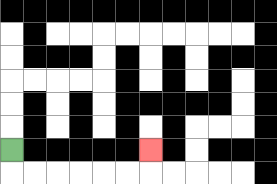{'start': '[0, 6]', 'end': '[6, 6]', 'path_directions': 'D,R,R,R,R,R,R,U', 'path_coordinates': '[[0, 6], [0, 7], [1, 7], [2, 7], [3, 7], [4, 7], [5, 7], [6, 7], [6, 6]]'}